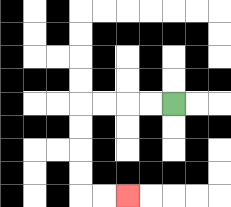{'start': '[7, 4]', 'end': '[5, 8]', 'path_directions': 'L,L,L,L,D,D,D,D,R,R', 'path_coordinates': '[[7, 4], [6, 4], [5, 4], [4, 4], [3, 4], [3, 5], [3, 6], [3, 7], [3, 8], [4, 8], [5, 8]]'}